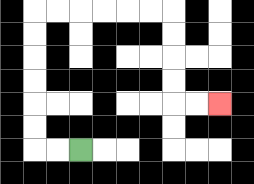{'start': '[3, 6]', 'end': '[9, 4]', 'path_directions': 'L,L,U,U,U,U,U,U,R,R,R,R,R,R,D,D,D,D,R,R', 'path_coordinates': '[[3, 6], [2, 6], [1, 6], [1, 5], [1, 4], [1, 3], [1, 2], [1, 1], [1, 0], [2, 0], [3, 0], [4, 0], [5, 0], [6, 0], [7, 0], [7, 1], [7, 2], [7, 3], [7, 4], [8, 4], [9, 4]]'}